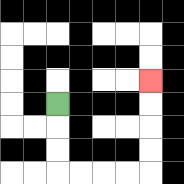{'start': '[2, 4]', 'end': '[6, 3]', 'path_directions': 'D,D,D,R,R,R,R,U,U,U,U', 'path_coordinates': '[[2, 4], [2, 5], [2, 6], [2, 7], [3, 7], [4, 7], [5, 7], [6, 7], [6, 6], [6, 5], [6, 4], [6, 3]]'}